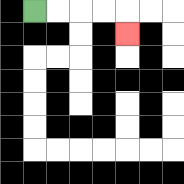{'start': '[1, 0]', 'end': '[5, 1]', 'path_directions': 'R,R,R,R,D', 'path_coordinates': '[[1, 0], [2, 0], [3, 0], [4, 0], [5, 0], [5, 1]]'}